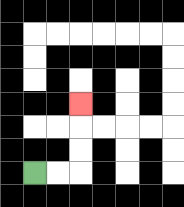{'start': '[1, 7]', 'end': '[3, 4]', 'path_directions': 'R,R,U,U,U', 'path_coordinates': '[[1, 7], [2, 7], [3, 7], [3, 6], [3, 5], [3, 4]]'}